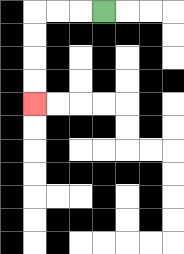{'start': '[4, 0]', 'end': '[1, 4]', 'path_directions': 'L,L,L,D,D,D,D', 'path_coordinates': '[[4, 0], [3, 0], [2, 0], [1, 0], [1, 1], [1, 2], [1, 3], [1, 4]]'}